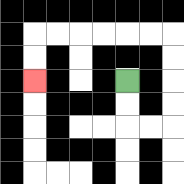{'start': '[5, 3]', 'end': '[1, 3]', 'path_directions': 'D,D,R,R,U,U,U,U,L,L,L,L,L,L,D,D', 'path_coordinates': '[[5, 3], [5, 4], [5, 5], [6, 5], [7, 5], [7, 4], [7, 3], [7, 2], [7, 1], [6, 1], [5, 1], [4, 1], [3, 1], [2, 1], [1, 1], [1, 2], [1, 3]]'}